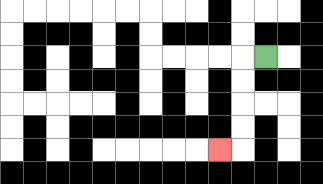{'start': '[11, 2]', 'end': '[9, 6]', 'path_directions': 'L,D,D,D,D,L', 'path_coordinates': '[[11, 2], [10, 2], [10, 3], [10, 4], [10, 5], [10, 6], [9, 6]]'}